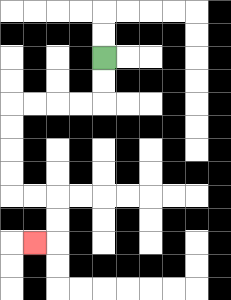{'start': '[4, 2]', 'end': '[1, 10]', 'path_directions': 'D,D,L,L,L,L,D,D,D,D,R,R,D,D,L', 'path_coordinates': '[[4, 2], [4, 3], [4, 4], [3, 4], [2, 4], [1, 4], [0, 4], [0, 5], [0, 6], [0, 7], [0, 8], [1, 8], [2, 8], [2, 9], [2, 10], [1, 10]]'}